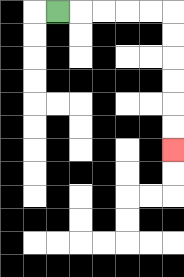{'start': '[2, 0]', 'end': '[7, 6]', 'path_directions': 'R,R,R,R,R,D,D,D,D,D,D', 'path_coordinates': '[[2, 0], [3, 0], [4, 0], [5, 0], [6, 0], [7, 0], [7, 1], [7, 2], [7, 3], [7, 4], [7, 5], [7, 6]]'}